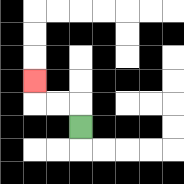{'start': '[3, 5]', 'end': '[1, 3]', 'path_directions': 'U,L,L,U', 'path_coordinates': '[[3, 5], [3, 4], [2, 4], [1, 4], [1, 3]]'}